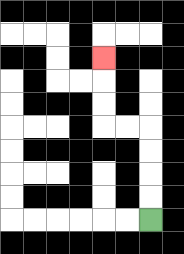{'start': '[6, 9]', 'end': '[4, 2]', 'path_directions': 'U,U,U,U,L,L,U,U,U', 'path_coordinates': '[[6, 9], [6, 8], [6, 7], [6, 6], [6, 5], [5, 5], [4, 5], [4, 4], [4, 3], [4, 2]]'}